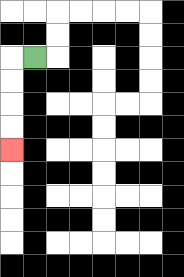{'start': '[1, 2]', 'end': '[0, 6]', 'path_directions': 'L,D,D,D,D', 'path_coordinates': '[[1, 2], [0, 2], [0, 3], [0, 4], [0, 5], [0, 6]]'}